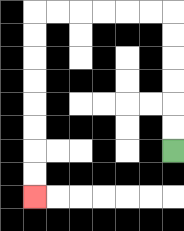{'start': '[7, 6]', 'end': '[1, 8]', 'path_directions': 'U,U,U,U,U,U,L,L,L,L,L,L,D,D,D,D,D,D,D,D', 'path_coordinates': '[[7, 6], [7, 5], [7, 4], [7, 3], [7, 2], [7, 1], [7, 0], [6, 0], [5, 0], [4, 0], [3, 0], [2, 0], [1, 0], [1, 1], [1, 2], [1, 3], [1, 4], [1, 5], [1, 6], [1, 7], [1, 8]]'}